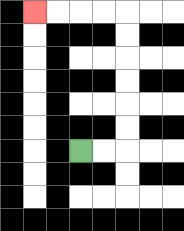{'start': '[3, 6]', 'end': '[1, 0]', 'path_directions': 'R,R,U,U,U,U,U,U,L,L,L,L', 'path_coordinates': '[[3, 6], [4, 6], [5, 6], [5, 5], [5, 4], [5, 3], [5, 2], [5, 1], [5, 0], [4, 0], [3, 0], [2, 0], [1, 0]]'}